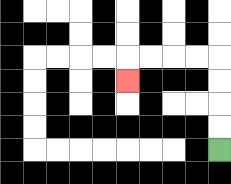{'start': '[9, 6]', 'end': '[5, 3]', 'path_directions': 'U,U,U,U,L,L,L,L,D', 'path_coordinates': '[[9, 6], [9, 5], [9, 4], [9, 3], [9, 2], [8, 2], [7, 2], [6, 2], [5, 2], [5, 3]]'}